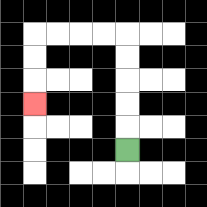{'start': '[5, 6]', 'end': '[1, 4]', 'path_directions': 'U,U,U,U,U,L,L,L,L,D,D,D', 'path_coordinates': '[[5, 6], [5, 5], [5, 4], [5, 3], [5, 2], [5, 1], [4, 1], [3, 1], [2, 1], [1, 1], [1, 2], [1, 3], [1, 4]]'}